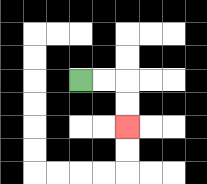{'start': '[3, 3]', 'end': '[5, 5]', 'path_directions': 'R,R,D,D', 'path_coordinates': '[[3, 3], [4, 3], [5, 3], [5, 4], [5, 5]]'}